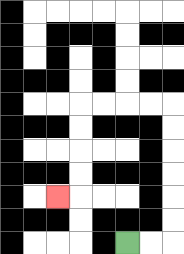{'start': '[5, 10]', 'end': '[2, 8]', 'path_directions': 'R,R,U,U,U,U,U,U,L,L,L,L,D,D,D,D,L', 'path_coordinates': '[[5, 10], [6, 10], [7, 10], [7, 9], [7, 8], [7, 7], [7, 6], [7, 5], [7, 4], [6, 4], [5, 4], [4, 4], [3, 4], [3, 5], [3, 6], [3, 7], [3, 8], [2, 8]]'}